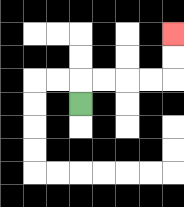{'start': '[3, 4]', 'end': '[7, 1]', 'path_directions': 'U,R,R,R,R,U,U', 'path_coordinates': '[[3, 4], [3, 3], [4, 3], [5, 3], [6, 3], [7, 3], [7, 2], [7, 1]]'}